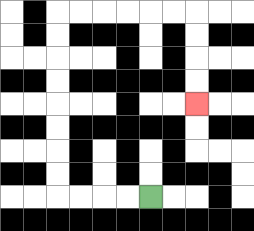{'start': '[6, 8]', 'end': '[8, 4]', 'path_directions': 'L,L,L,L,U,U,U,U,U,U,U,U,R,R,R,R,R,R,D,D,D,D', 'path_coordinates': '[[6, 8], [5, 8], [4, 8], [3, 8], [2, 8], [2, 7], [2, 6], [2, 5], [2, 4], [2, 3], [2, 2], [2, 1], [2, 0], [3, 0], [4, 0], [5, 0], [6, 0], [7, 0], [8, 0], [8, 1], [8, 2], [8, 3], [8, 4]]'}